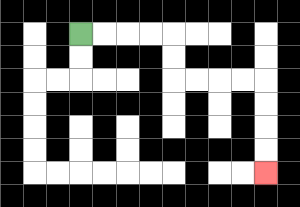{'start': '[3, 1]', 'end': '[11, 7]', 'path_directions': 'R,R,R,R,D,D,R,R,R,R,D,D,D,D', 'path_coordinates': '[[3, 1], [4, 1], [5, 1], [6, 1], [7, 1], [7, 2], [7, 3], [8, 3], [9, 3], [10, 3], [11, 3], [11, 4], [11, 5], [11, 6], [11, 7]]'}